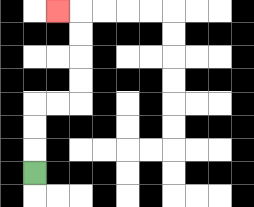{'start': '[1, 7]', 'end': '[2, 0]', 'path_directions': 'U,U,U,R,R,U,U,U,U,L', 'path_coordinates': '[[1, 7], [1, 6], [1, 5], [1, 4], [2, 4], [3, 4], [3, 3], [3, 2], [3, 1], [3, 0], [2, 0]]'}